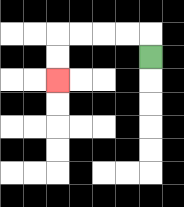{'start': '[6, 2]', 'end': '[2, 3]', 'path_directions': 'U,L,L,L,L,D,D', 'path_coordinates': '[[6, 2], [6, 1], [5, 1], [4, 1], [3, 1], [2, 1], [2, 2], [2, 3]]'}